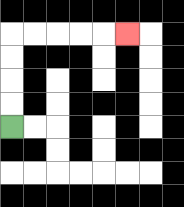{'start': '[0, 5]', 'end': '[5, 1]', 'path_directions': 'U,U,U,U,R,R,R,R,R', 'path_coordinates': '[[0, 5], [0, 4], [0, 3], [0, 2], [0, 1], [1, 1], [2, 1], [3, 1], [4, 1], [5, 1]]'}